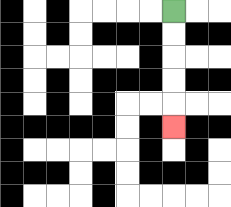{'start': '[7, 0]', 'end': '[7, 5]', 'path_directions': 'D,D,D,D,D', 'path_coordinates': '[[7, 0], [7, 1], [7, 2], [7, 3], [7, 4], [7, 5]]'}